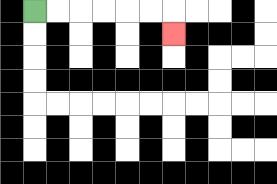{'start': '[1, 0]', 'end': '[7, 1]', 'path_directions': 'R,R,R,R,R,R,D', 'path_coordinates': '[[1, 0], [2, 0], [3, 0], [4, 0], [5, 0], [6, 0], [7, 0], [7, 1]]'}